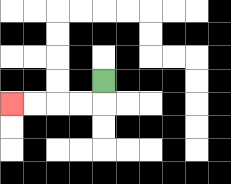{'start': '[4, 3]', 'end': '[0, 4]', 'path_directions': 'D,L,L,L,L', 'path_coordinates': '[[4, 3], [4, 4], [3, 4], [2, 4], [1, 4], [0, 4]]'}